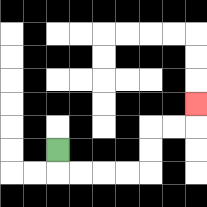{'start': '[2, 6]', 'end': '[8, 4]', 'path_directions': 'D,R,R,R,R,U,U,R,R,U', 'path_coordinates': '[[2, 6], [2, 7], [3, 7], [4, 7], [5, 7], [6, 7], [6, 6], [6, 5], [7, 5], [8, 5], [8, 4]]'}